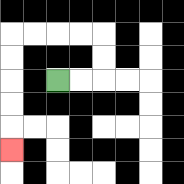{'start': '[2, 3]', 'end': '[0, 6]', 'path_directions': 'R,R,U,U,L,L,L,L,D,D,D,D,D', 'path_coordinates': '[[2, 3], [3, 3], [4, 3], [4, 2], [4, 1], [3, 1], [2, 1], [1, 1], [0, 1], [0, 2], [0, 3], [0, 4], [0, 5], [0, 6]]'}